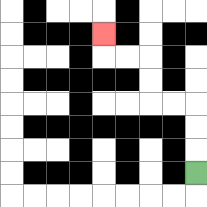{'start': '[8, 7]', 'end': '[4, 1]', 'path_directions': 'U,U,U,L,L,U,U,L,L,U', 'path_coordinates': '[[8, 7], [8, 6], [8, 5], [8, 4], [7, 4], [6, 4], [6, 3], [6, 2], [5, 2], [4, 2], [4, 1]]'}